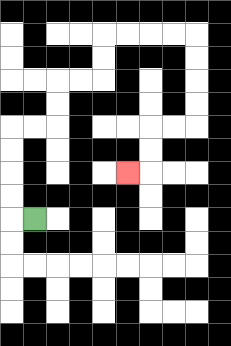{'start': '[1, 9]', 'end': '[5, 7]', 'path_directions': 'L,U,U,U,U,R,R,U,U,R,R,U,U,R,R,R,R,D,D,D,D,L,L,D,D,L', 'path_coordinates': '[[1, 9], [0, 9], [0, 8], [0, 7], [0, 6], [0, 5], [1, 5], [2, 5], [2, 4], [2, 3], [3, 3], [4, 3], [4, 2], [4, 1], [5, 1], [6, 1], [7, 1], [8, 1], [8, 2], [8, 3], [8, 4], [8, 5], [7, 5], [6, 5], [6, 6], [6, 7], [5, 7]]'}